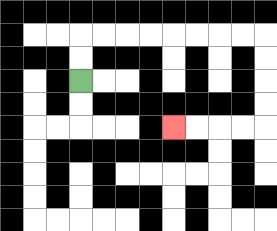{'start': '[3, 3]', 'end': '[7, 5]', 'path_directions': 'U,U,R,R,R,R,R,R,R,R,D,D,D,D,L,L,L,L', 'path_coordinates': '[[3, 3], [3, 2], [3, 1], [4, 1], [5, 1], [6, 1], [7, 1], [8, 1], [9, 1], [10, 1], [11, 1], [11, 2], [11, 3], [11, 4], [11, 5], [10, 5], [9, 5], [8, 5], [7, 5]]'}